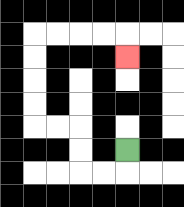{'start': '[5, 6]', 'end': '[5, 2]', 'path_directions': 'D,L,L,U,U,L,L,U,U,U,U,R,R,R,R,D', 'path_coordinates': '[[5, 6], [5, 7], [4, 7], [3, 7], [3, 6], [3, 5], [2, 5], [1, 5], [1, 4], [1, 3], [1, 2], [1, 1], [2, 1], [3, 1], [4, 1], [5, 1], [5, 2]]'}